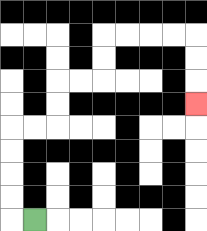{'start': '[1, 9]', 'end': '[8, 4]', 'path_directions': 'L,U,U,U,U,R,R,U,U,R,R,U,U,R,R,R,R,D,D,D', 'path_coordinates': '[[1, 9], [0, 9], [0, 8], [0, 7], [0, 6], [0, 5], [1, 5], [2, 5], [2, 4], [2, 3], [3, 3], [4, 3], [4, 2], [4, 1], [5, 1], [6, 1], [7, 1], [8, 1], [8, 2], [8, 3], [8, 4]]'}